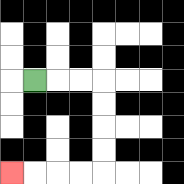{'start': '[1, 3]', 'end': '[0, 7]', 'path_directions': 'R,R,R,D,D,D,D,L,L,L,L', 'path_coordinates': '[[1, 3], [2, 3], [3, 3], [4, 3], [4, 4], [4, 5], [4, 6], [4, 7], [3, 7], [2, 7], [1, 7], [0, 7]]'}